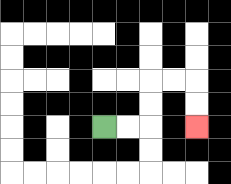{'start': '[4, 5]', 'end': '[8, 5]', 'path_directions': 'R,R,U,U,R,R,D,D', 'path_coordinates': '[[4, 5], [5, 5], [6, 5], [6, 4], [6, 3], [7, 3], [8, 3], [8, 4], [8, 5]]'}